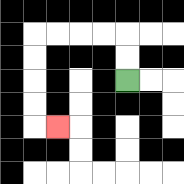{'start': '[5, 3]', 'end': '[2, 5]', 'path_directions': 'U,U,L,L,L,L,D,D,D,D,R', 'path_coordinates': '[[5, 3], [5, 2], [5, 1], [4, 1], [3, 1], [2, 1], [1, 1], [1, 2], [1, 3], [1, 4], [1, 5], [2, 5]]'}